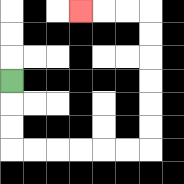{'start': '[0, 3]', 'end': '[3, 0]', 'path_directions': 'D,D,D,R,R,R,R,R,R,U,U,U,U,U,U,L,L,L', 'path_coordinates': '[[0, 3], [0, 4], [0, 5], [0, 6], [1, 6], [2, 6], [3, 6], [4, 6], [5, 6], [6, 6], [6, 5], [6, 4], [6, 3], [6, 2], [6, 1], [6, 0], [5, 0], [4, 0], [3, 0]]'}